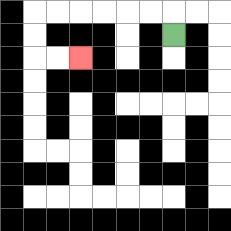{'start': '[7, 1]', 'end': '[3, 2]', 'path_directions': 'U,L,L,L,L,L,L,D,D,R,R', 'path_coordinates': '[[7, 1], [7, 0], [6, 0], [5, 0], [4, 0], [3, 0], [2, 0], [1, 0], [1, 1], [1, 2], [2, 2], [3, 2]]'}